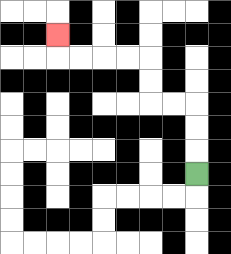{'start': '[8, 7]', 'end': '[2, 1]', 'path_directions': 'U,U,U,L,L,U,U,L,L,L,L,U', 'path_coordinates': '[[8, 7], [8, 6], [8, 5], [8, 4], [7, 4], [6, 4], [6, 3], [6, 2], [5, 2], [4, 2], [3, 2], [2, 2], [2, 1]]'}